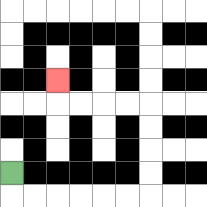{'start': '[0, 7]', 'end': '[2, 3]', 'path_directions': 'D,R,R,R,R,R,R,U,U,U,U,L,L,L,L,U', 'path_coordinates': '[[0, 7], [0, 8], [1, 8], [2, 8], [3, 8], [4, 8], [5, 8], [6, 8], [6, 7], [6, 6], [6, 5], [6, 4], [5, 4], [4, 4], [3, 4], [2, 4], [2, 3]]'}